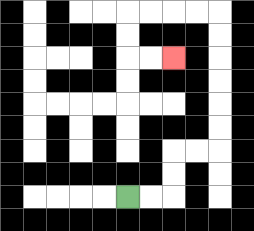{'start': '[5, 8]', 'end': '[7, 2]', 'path_directions': 'R,R,U,U,R,R,U,U,U,U,U,U,L,L,L,L,D,D,R,R', 'path_coordinates': '[[5, 8], [6, 8], [7, 8], [7, 7], [7, 6], [8, 6], [9, 6], [9, 5], [9, 4], [9, 3], [9, 2], [9, 1], [9, 0], [8, 0], [7, 0], [6, 0], [5, 0], [5, 1], [5, 2], [6, 2], [7, 2]]'}